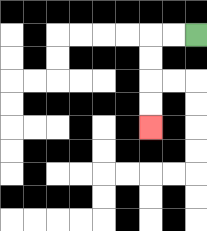{'start': '[8, 1]', 'end': '[6, 5]', 'path_directions': 'L,L,D,D,D,D', 'path_coordinates': '[[8, 1], [7, 1], [6, 1], [6, 2], [6, 3], [6, 4], [6, 5]]'}